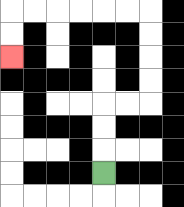{'start': '[4, 7]', 'end': '[0, 2]', 'path_directions': 'U,U,U,R,R,U,U,U,U,L,L,L,L,L,L,D,D', 'path_coordinates': '[[4, 7], [4, 6], [4, 5], [4, 4], [5, 4], [6, 4], [6, 3], [6, 2], [6, 1], [6, 0], [5, 0], [4, 0], [3, 0], [2, 0], [1, 0], [0, 0], [0, 1], [0, 2]]'}